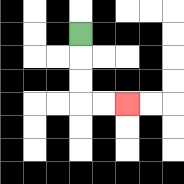{'start': '[3, 1]', 'end': '[5, 4]', 'path_directions': 'D,D,D,R,R', 'path_coordinates': '[[3, 1], [3, 2], [3, 3], [3, 4], [4, 4], [5, 4]]'}